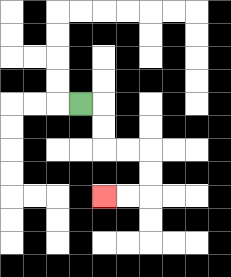{'start': '[3, 4]', 'end': '[4, 8]', 'path_directions': 'R,D,D,R,R,D,D,L,L', 'path_coordinates': '[[3, 4], [4, 4], [4, 5], [4, 6], [5, 6], [6, 6], [6, 7], [6, 8], [5, 8], [4, 8]]'}